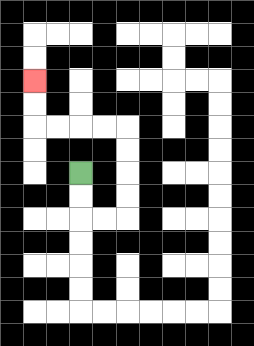{'start': '[3, 7]', 'end': '[1, 3]', 'path_directions': 'D,D,R,R,U,U,U,U,L,L,L,L,U,U', 'path_coordinates': '[[3, 7], [3, 8], [3, 9], [4, 9], [5, 9], [5, 8], [5, 7], [5, 6], [5, 5], [4, 5], [3, 5], [2, 5], [1, 5], [1, 4], [1, 3]]'}